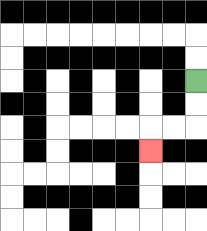{'start': '[8, 3]', 'end': '[6, 6]', 'path_directions': 'D,D,L,L,D', 'path_coordinates': '[[8, 3], [8, 4], [8, 5], [7, 5], [6, 5], [6, 6]]'}